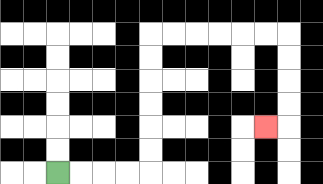{'start': '[2, 7]', 'end': '[11, 5]', 'path_directions': 'R,R,R,R,U,U,U,U,U,U,R,R,R,R,R,R,D,D,D,D,L', 'path_coordinates': '[[2, 7], [3, 7], [4, 7], [5, 7], [6, 7], [6, 6], [6, 5], [6, 4], [6, 3], [6, 2], [6, 1], [7, 1], [8, 1], [9, 1], [10, 1], [11, 1], [12, 1], [12, 2], [12, 3], [12, 4], [12, 5], [11, 5]]'}